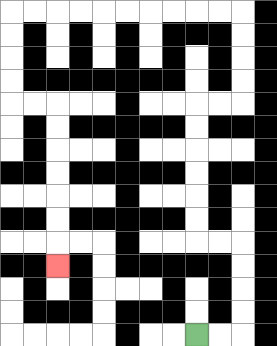{'start': '[8, 14]', 'end': '[2, 11]', 'path_directions': 'R,R,U,U,U,U,L,L,U,U,U,U,U,U,R,R,U,U,U,U,L,L,L,L,L,L,L,L,L,L,D,D,D,D,R,R,D,D,D,D,D,D,D', 'path_coordinates': '[[8, 14], [9, 14], [10, 14], [10, 13], [10, 12], [10, 11], [10, 10], [9, 10], [8, 10], [8, 9], [8, 8], [8, 7], [8, 6], [8, 5], [8, 4], [9, 4], [10, 4], [10, 3], [10, 2], [10, 1], [10, 0], [9, 0], [8, 0], [7, 0], [6, 0], [5, 0], [4, 0], [3, 0], [2, 0], [1, 0], [0, 0], [0, 1], [0, 2], [0, 3], [0, 4], [1, 4], [2, 4], [2, 5], [2, 6], [2, 7], [2, 8], [2, 9], [2, 10], [2, 11]]'}